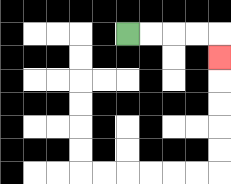{'start': '[5, 1]', 'end': '[9, 2]', 'path_directions': 'R,R,R,R,D', 'path_coordinates': '[[5, 1], [6, 1], [7, 1], [8, 1], [9, 1], [9, 2]]'}